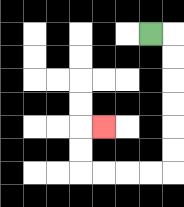{'start': '[6, 1]', 'end': '[4, 5]', 'path_directions': 'R,D,D,D,D,D,D,L,L,L,L,U,U,R', 'path_coordinates': '[[6, 1], [7, 1], [7, 2], [7, 3], [7, 4], [7, 5], [7, 6], [7, 7], [6, 7], [5, 7], [4, 7], [3, 7], [3, 6], [3, 5], [4, 5]]'}